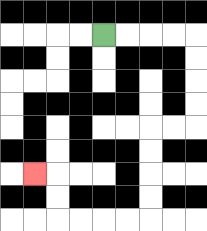{'start': '[4, 1]', 'end': '[1, 7]', 'path_directions': 'R,R,R,R,D,D,D,D,L,L,D,D,D,D,L,L,L,L,U,U,L', 'path_coordinates': '[[4, 1], [5, 1], [6, 1], [7, 1], [8, 1], [8, 2], [8, 3], [8, 4], [8, 5], [7, 5], [6, 5], [6, 6], [6, 7], [6, 8], [6, 9], [5, 9], [4, 9], [3, 9], [2, 9], [2, 8], [2, 7], [1, 7]]'}